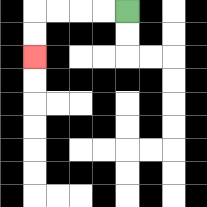{'start': '[5, 0]', 'end': '[1, 2]', 'path_directions': 'L,L,L,L,D,D', 'path_coordinates': '[[5, 0], [4, 0], [3, 0], [2, 0], [1, 0], [1, 1], [1, 2]]'}